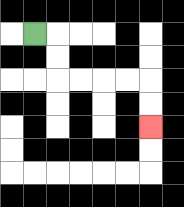{'start': '[1, 1]', 'end': '[6, 5]', 'path_directions': 'R,D,D,R,R,R,R,D,D', 'path_coordinates': '[[1, 1], [2, 1], [2, 2], [2, 3], [3, 3], [4, 3], [5, 3], [6, 3], [6, 4], [6, 5]]'}